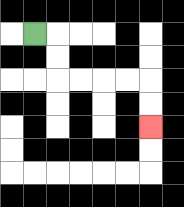{'start': '[1, 1]', 'end': '[6, 5]', 'path_directions': 'R,D,D,R,R,R,R,D,D', 'path_coordinates': '[[1, 1], [2, 1], [2, 2], [2, 3], [3, 3], [4, 3], [5, 3], [6, 3], [6, 4], [6, 5]]'}